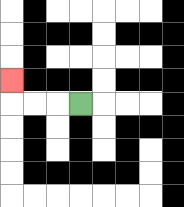{'start': '[3, 4]', 'end': '[0, 3]', 'path_directions': 'L,L,L,U', 'path_coordinates': '[[3, 4], [2, 4], [1, 4], [0, 4], [0, 3]]'}